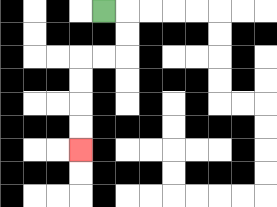{'start': '[4, 0]', 'end': '[3, 6]', 'path_directions': 'R,D,D,L,L,D,D,D,D', 'path_coordinates': '[[4, 0], [5, 0], [5, 1], [5, 2], [4, 2], [3, 2], [3, 3], [3, 4], [3, 5], [3, 6]]'}